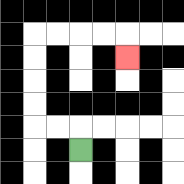{'start': '[3, 6]', 'end': '[5, 2]', 'path_directions': 'U,L,L,U,U,U,U,R,R,R,R,D', 'path_coordinates': '[[3, 6], [3, 5], [2, 5], [1, 5], [1, 4], [1, 3], [1, 2], [1, 1], [2, 1], [3, 1], [4, 1], [5, 1], [5, 2]]'}